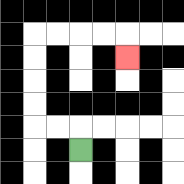{'start': '[3, 6]', 'end': '[5, 2]', 'path_directions': 'U,L,L,U,U,U,U,R,R,R,R,D', 'path_coordinates': '[[3, 6], [3, 5], [2, 5], [1, 5], [1, 4], [1, 3], [1, 2], [1, 1], [2, 1], [3, 1], [4, 1], [5, 1], [5, 2]]'}